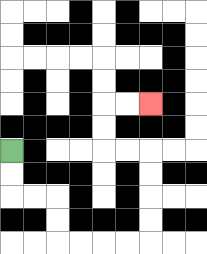{'start': '[0, 6]', 'end': '[6, 4]', 'path_directions': 'D,D,R,R,D,D,R,R,R,R,U,U,U,U,L,L,U,U,R,R', 'path_coordinates': '[[0, 6], [0, 7], [0, 8], [1, 8], [2, 8], [2, 9], [2, 10], [3, 10], [4, 10], [5, 10], [6, 10], [6, 9], [6, 8], [6, 7], [6, 6], [5, 6], [4, 6], [4, 5], [4, 4], [5, 4], [6, 4]]'}